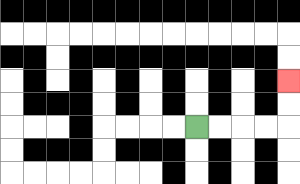{'start': '[8, 5]', 'end': '[12, 3]', 'path_directions': 'R,R,R,R,U,U', 'path_coordinates': '[[8, 5], [9, 5], [10, 5], [11, 5], [12, 5], [12, 4], [12, 3]]'}